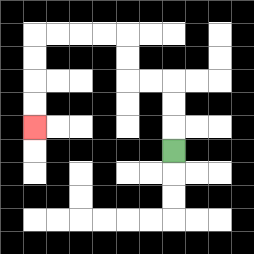{'start': '[7, 6]', 'end': '[1, 5]', 'path_directions': 'U,U,U,L,L,U,U,L,L,L,L,D,D,D,D', 'path_coordinates': '[[7, 6], [7, 5], [7, 4], [7, 3], [6, 3], [5, 3], [5, 2], [5, 1], [4, 1], [3, 1], [2, 1], [1, 1], [1, 2], [1, 3], [1, 4], [1, 5]]'}